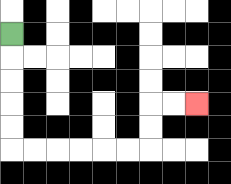{'start': '[0, 1]', 'end': '[8, 4]', 'path_directions': 'D,D,D,D,D,R,R,R,R,R,R,U,U,R,R', 'path_coordinates': '[[0, 1], [0, 2], [0, 3], [0, 4], [0, 5], [0, 6], [1, 6], [2, 6], [3, 6], [4, 6], [5, 6], [6, 6], [6, 5], [6, 4], [7, 4], [8, 4]]'}